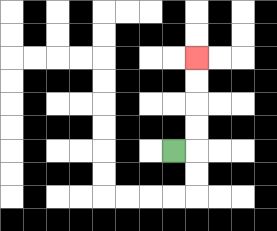{'start': '[7, 6]', 'end': '[8, 2]', 'path_directions': 'R,U,U,U,U', 'path_coordinates': '[[7, 6], [8, 6], [8, 5], [8, 4], [8, 3], [8, 2]]'}